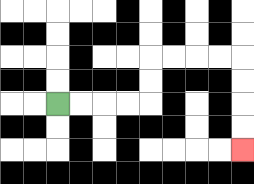{'start': '[2, 4]', 'end': '[10, 6]', 'path_directions': 'R,R,R,R,U,U,R,R,R,R,D,D,D,D', 'path_coordinates': '[[2, 4], [3, 4], [4, 4], [5, 4], [6, 4], [6, 3], [6, 2], [7, 2], [8, 2], [9, 2], [10, 2], [10, 3], [10, 4], [10, 5], [10, 6]]'}